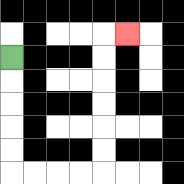{'start': '[0, 2]', 'end': '[5, 1]', 'path_directions': 'D,D,D,D,D,R,R,R,R,U,U,U,U,U,U,R', 'path_coordinates': '[[0, 2], [0, 3], [0, 4], [0, 5], [0, 6], [0, 7], [1, 7], [2, 7], [3, 7], [4, 7], [4, 6], [4, 5], [4, 4], [4, 3], [4, 2], [4, 1], [5, 1]]'}